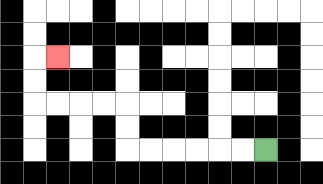{'start': '[11, 6]', 'end': '[2, 2]', 'path_directions': 'L,L,L,L,L,L,U,U,L,L,L,L,U,U,R', 'path_coordinates': '[[11, 6], [10, 6], [9, 6], [8, 6], [7, 6], [6, 6], [5, 6], [5, 5], [5, 4], [4, 4], [3, 4], [2, 4], [1, 4], [1, 3], [1, 2], [2, 2]]'}